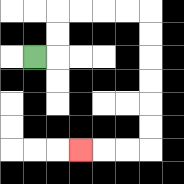{'start': '[1, 2]', 'end': '[3, 6]', 'path_directions': 'R,U,U,R,R,R,R,D,D,D,D,D,D,L,L,L', 'path_coordinates': '[[1, 2], [2, 2], [2, 1], [2, 0], [3, 0], [4, 0], [5, 0], [6, 0], [6, 1], [6, 2], [6, 3], [6, 4], [6, 5], [6, 6], [5, 6], [4, 6], [3, 6]]'}